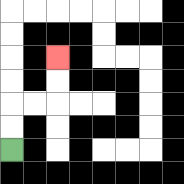{'start': '[0, 6]', 'end': '[2, 2]', 'path_directions': 'U,U,R,R,U,U', 'path_coordinates': '[[0, 6], [0, 5], [0, 4], [1, 4], [2, 4], [2, 3], [2, 2]]'}